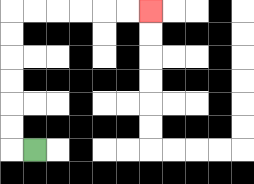{'start': '[1, 6]', 'end': '[6, 0]', 'path_directions': 'L,U,U,U,U,U,U,R,R,R,R,R,R', 'path_coordinates': '[[1, 6], [0, 6], [0, 5], [0, 4], [0, 3], [0, 2], [0, 1], [0, 0], [1, 0], [2, 0], [3, 0], [4, 0], [5, 0], [6, 0]]'}